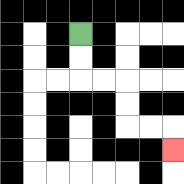{'start': '[3, 1]', 'end': '[7, 6]', 'path_directions': 'D,D,R,R,D,D,R,R,D', 'path_coordinates': '[[3, 1], [3, 2], [3, 3], [4, 3], [5, 3], [5, 4], [5, 5], [6, 5], [7, 5], [7, 6]]'}